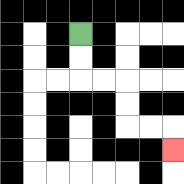{'start': '[3, 1]', 'end': '[7, 6]', 'path_directions': 'D,D,R,R,D,D,R,R,D', 'path_coordinates': '[[3, 1], [3, 2], [3, 3], [4, 3], [5, 3], [5, 4], [5, 5], [6, 5], [7, 5], [7, 6]]'}